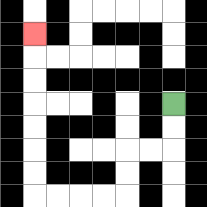{'start': '[7, 4]', 'end': '[1, 1]', 'path_directions': 'D,D,L,L,D,D,L,L,L,L,U,U,U,U,U,U,U', 'path_coordinates': '[[7, 4], [7, 5], [7, 6], [6, 6], [5, 6], [5, 7], [5, 8], [4, 8], [3, 8], [2, 8], [1, 8], [1, 7], [1, 6], [1, 5], [1, 4], [1, 3], [1, 2], [1, 1]]'}